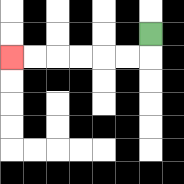{'start': '[6, 1]', 'end': '[0, 2]', 'path_directions': 'D,L,L,L,L,L,L', 'path_coordinates': '[[6, 1], [6, 2], [5, 2], [4, 2], [3, 2], [2, 2], [1, 2], [0, 2]]'}